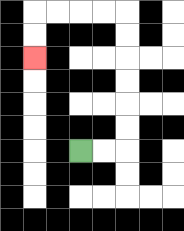{'start': '[3, 6]', 'end': '[1, 2]', 'path_directions': 'R,R,U,U,U,U,U,U,L,L,L,L,D,D', 'path_coordinates': '[[3, 6], [4, 6], [5, 6], [5, 5], [5, 4], [5, 3], [5, 2], [5, 1], [5, 0], [4, 0], [3, 0], [2, 0], [1, 0], [1, 1], [1, 2]]'}